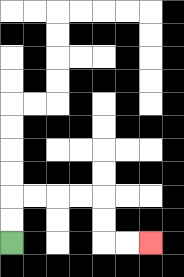{'start': '[0, 10]', 'end': '[6, 10]', 'path_directions': 'U,U,R,R,R,R,D,D,R,R', 'path_coordinates': '[[0, 10], [0, 9], [0, 8], [1, 8], [2, 8], [3, 8], [4, 8], [4, 9], [4, 10], [5, 10], [6, 10]]'}